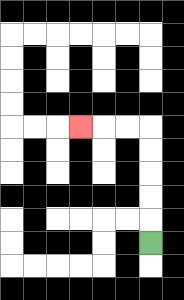{'start': '[6, 10]', 'end': '[3, 5]', 'path_directions': 'U,U,U,U,U,L,L,L', 'path_coordinates': '[[6, 10], [6, 9], [6, 8], [6, 7], [6, 6], [6, 5], [5, 5], [4, 5], [3, 5]]'}